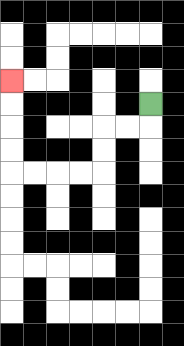{'start': '[6, 4]', 'end': '[0, 3]', 'path_directions': 'D,L,L,D,D,L,L,L,L,U,U,U,U', 'path_coordinates': '[[6, 4], [6, 5], [5, 5], [4, 5], [4, 6], [4, 7], [3, 7], [2, 7], [1, 7], [0, 7], [0, 6], [0, 5], [0, 4], [0, 3]]'}